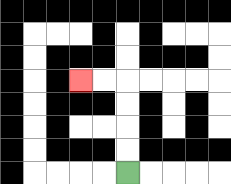{'start': '[5, 7]', 'end': '[3, 3]', 'path_directions': 'U,U,U,U,L,L', 'path_coordinates': '[[5, 7], [5, 6], [5, 5], [5, 4], [5, 3], [4, 3], [3, 3]]'}